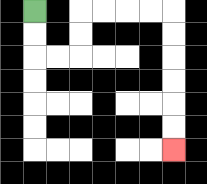{'start': '[1, 0]', 'end': '[7, 6]', 'path_directions': 'D,D,R,R,U,U,R,R,R,R,D,D,D,D,D,D', 'path_coordinates': '[[1, 0], [1, 1], [1, 2], [2, 2], [3, 2], [3, 1], [3, 0], [4, 0], [5, 0], [6, 0], [7, 0], [7, 1], [7, 2], [7, 3], [7, 4], [7, 5], [7, 6]]'}